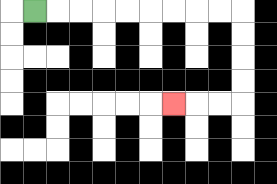{'start': '[1, 0]', 'end': '[7, 4]', 'path_directions': 'R,R,R,R,R,R,R,R,R,D,D,D,D,L,L,L', 'path_coordinates': '[[1, 0], [2, 0], [3, 0], [4, 0], [5, 0], [6, 0], [7, 0], [8, 0], [9, 0], [10, 0], [10, 1], [10, 2], [10, 3], [10, 4], [9, 4], [8, 4], [7, 4]]'}